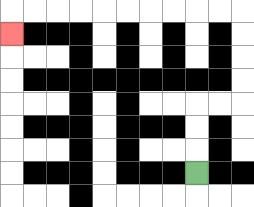{'start': '[8, 7]', 'end': '[0, 1]', 'path_directions': 'U,U,U,R,R,U,U,U,U,L,L,L,L,L,L,L,L,L,L,D', 'path_coordinates': '[[8, 7], [8, 6], [8, 5], [8, 4], [9, 4], [10, 4], [10, 3], [10, 2], [10, 1], [10, 0], [9, 0], [8, 0], [7, 0], [6, 0], [5, 0], [4, 0], [3, 0], [2, 0], [1, 0], [0, 0], [0, 1]]'}